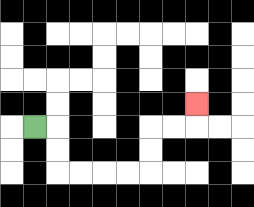{'start': '[1, 5]', 'end': '[8, 4]', 'path_directions': 'R,D,D,R,R,R,R,U,U,R,R,U', 'path_coordinates': '[[1, 5], [2, 5], [2, 6], [2, 7], [3, 7], [4, 7], [5, 7], [6, 7], [6, 6], [6, 5], [7, 5], [8, 5], [8, 4]]'}